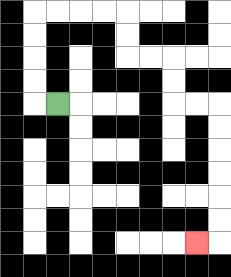{'start': '[2, 4]', 'end': '[8, 10]', 'path_directions': 'L,U,U,U,U,R,R,R,R,D,D,R,R,D,D,R,R,D,D,D,D,D,D,L', 'path_coordinates': '[[2, 4], [1, 4], [1, 3], [1, 2], [1, 1], [1, 0], [2, 0], [3, 0], [4, 0], [5, 0], [5, 1], [5, 2], [6, 2], [7, 2], [7, 3], [7, 4], [8, 4], [9, 4], [9, 5], [9, 6], [9, 7], [9, 8], [9, 9], [9, 10], [8, 10]]'}